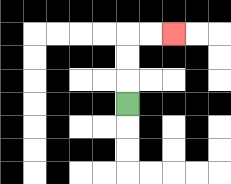{'start': '[5, 4]', 'end': '[7, 1]', 'path_directions': 'U,U,U,R,R', 'path_coordinates': '[[5, 4], [5, 3], [5, 2], [5, 1], [6, 1], [7, 1]]'}